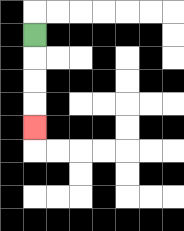{'start': '[1, 1]', 'end': '[1, 5]', 'path_directions': 'D,D,D,D', 'path_coordinates': '[[1, 1], [1, 2], [1, 3], [1, 4], [1, 5]]'}